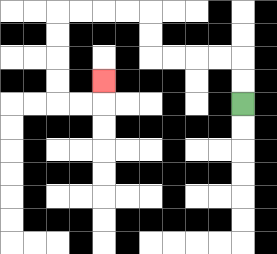{'start': '[10, 4]', 'end': '[4, 3]', 'path_directions': 'U,U,L,L,L,L,U,U,L,L,L,L,D,D,D,D,R,R,U', 'path_coordinates': '[[10, 4], [10, 3], [10, 2], [9, 2], [8, 2], [7, 2], [6, 2], [6, 1], [6, 0], [5, 0], [4, 0], [3, 0], [2, 0], [2, 1], [2, 2], [2, 3], [2, 4], [3, 4], [4, 4], [4, 3]]'}